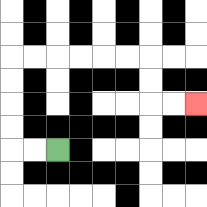{'start': '[2, 6]', 'end': '[8, 4]', 'path_directions': 'L,L,U,U,U,U,R,R,R,R,R,R,D,D,R,R', 'path_coordinates': '[[2, 6], [1, 6], [0, 6], [0, 5], [0, 4], [0, 3], [0, 2], [1, 2], [2, 2], [3, 2], [4, 2], [5, 2], [6, 2], [6, 3], [6, 4], [7, 4], [8, 4]]'}